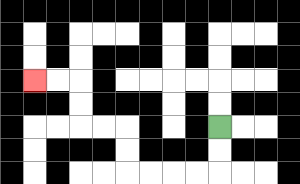{'start': '[9, 5]', 'end': '[1, 3]', 'path_directions': 'D,D,L,L,L,L,U,U,L,L,U,U,L,L', 'path_coordinates': '[[9, 5], [9, 6], [9, 7], [8, 7], [7, 7], [6, 7], [5, 7], [5, 6], [5, 5], [4, 5], [3, 5], [3, 4], [3, 3], [2, 3], [1, 3]]'}